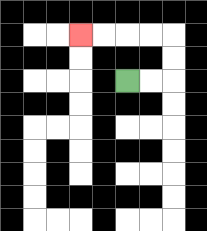{'start': '[5, 3]', 'end': '[3, 1]', 'path_directions': 'R,R,U,U,L,L,L,L', 'path_coordinates': '[[5, 3], [6, 3], [7, 3], [7, 2], [7, 1], [6, 1], [5, 1], [4, 1], [3, 1]]'}